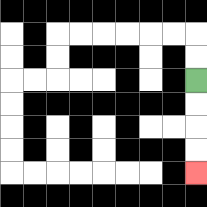{'start': '[8, 3]', 'end': '[8, 7]', 'path_directions': 'D,D,D,D', 'path_coordinates': '[[8, 3], [8, 4], [8, 5], [8, 6], [8, 7]]'}